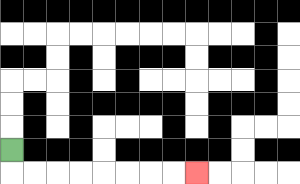{'start': '[0, 6]', 'end': '[8, 7]', 'path_directions': 'D,R,R,R,R,R,R,R,R', 'path_coordinates': '[[0, 6], [0, 7], [1, 7], [2, 7], [3, 7], [4, 7], [5, 7], [6, 7], [7, 7], [8, 7]]'}